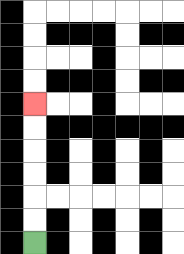{'start': '[1, 10]', 'end': '[1, 4]', 'path_directions': 'U,U,U,U,U,U', 'path_coordinates': '[[1, 10], [1, 9], [1, 8], [1, 7], [1, 6], [1, 5], [1, 4]]'}